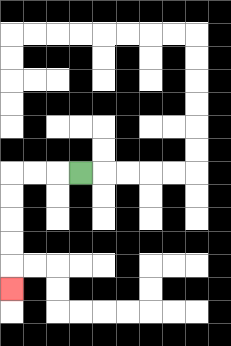{'start': '[3, 7]', 'end': '[0, 12]', 'path_directions': 'L,L,L,D,D,D,D,D', 'path_coordinates': '[[3, 7], [2, 7], [1, 7], [0, 7], [0, 8], [0, 9], [0, 10], [0, 11], [0, 12]]'}